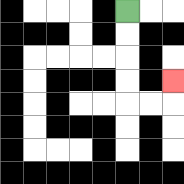{'start': '[5, 0]', 'end': '[7, 3]', 'path_directions': 'D,D,D,D,R,R,U', 'path_coordinates': '[[5, 0], [5, 1], [5, 2], [5, 3], [5, 4], [6, 4], [7, 4], [7, 3]]'}